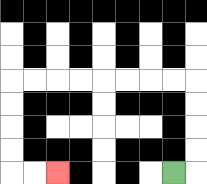{'start': '[7, 7]', 'end': '[2, 7]', 'path_directions': 'R,U,U,U,U,L,L,L,L,L,L,L,L,D,D,D,D,R,R', 'path_coordinates': '[[7, 7], [8, 7], [8, 6], [8, 5], [8, 4], [8, 3], [7, 3], [6, 3], [5, 3], [4, 3], [3, 3], [2, 3], [1, 3], [0, 3], [0, 4], [0, 5], [0, 6], [0, 7], [1, 7], [2, 7]]'}